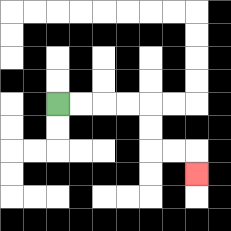{'start': '[2, 4]', 'end': '[8, 7]', 'path_directions': 'R,R,R,R,D,D,R,R,D', 'path_coordinates': '[[2, 4], [3, 4], [4, 4], [5, 4], [6, 4], [6, 5], [6, 6], [7, 6], [8, 6], [8, 7]]'}